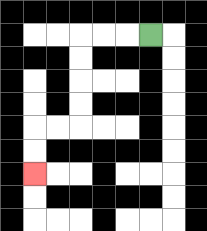{'start': '[6, 1]', 'end': '[1, 7]', 'path_directions': 'L,L,L,D,D,D,D,L,L,D,D', 'path_coordinates': '[[6, 1], [5, 1], [4, 1], [3, 1], [3, 2], [3, 3], [3, 4], [3, 5], [2, 5], [1, 5], [1, 6], [1, 7]]'}